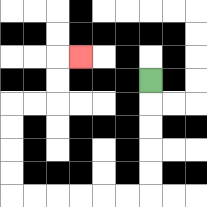{'start': '[6, 3]', 'end': '[3, 2]', 'path_directions': 'D,D,D,D,D,L,L,L,L,L,L,U,U,U,U,R,R,U,U,R', 'path_coordinates': '[[6, 3], [6, 4], [6, 5], [6, 6], [6, 7], [6, 8], [5, 8], [4, 8], [3, 8], [2, 8], [1, 8], [0, 8], [0, 7], [0, 6], [0, 5], [0, 4], [1, 4], [2, 4], [2, 3], [2, 2], [3, 2]]'}